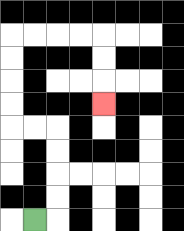{'start': '[1, 9]', 'end': '[4, 4]', 'path_directions': 'R,U,U,U,U,L,L,U,U,U,U,R,R,R,R,D,D,D', 'path_coordinates': '[[1, 9], [2, 9], [2, 8], [2, 7], [2, 6], [2, 5], [1, 5], [0, 5], [0, 4], [0, 3], [0, 2], [0, 1], [1, 1], [2, 1], [3, 1], [4, 1], [4, 2], [4, 3], [4, 4]]'}